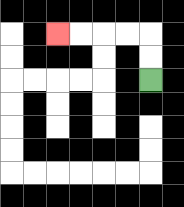{'start': '[6, 3]', 'end': '[2, 1]', 'path_directions': 'U,U,L,L,L,L', 'path_coordinates': '[[6, 3], [6, 2], [6, 1], [5, 1], [4, 1], [3, 1], [2, 1]]'}